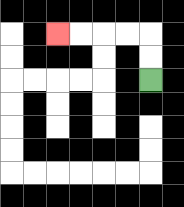{'start': '[6, 3]', 'end': '[2, 1]', 'path_directions': 'U,U,L,L,L,L', 'path_coordinates': '[[6, 3], [6, 2], [6, 1], [5, 1], [4, 1], [3, 1], [2, 1]]'}